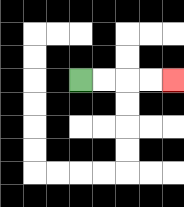{'start': '[3, 3]', 'end': '[7, 3]', 'path_directions': 'R,R,R,R', 'path_coordinates': '[[3, 3], [4, 3], [5, 3], [6, 3], [7, 3]]'}